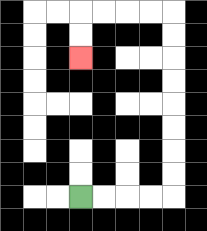{'start': '[3, 8]', 'end': '[3, 2]', 'path_directions': 'R,R,R,R,U,U,U,U,U,U,U,U,L,L,L,L,D,D', 'path_coordinates': '[[3, 8], [4, 8], [5, 8], [6, 8], [7, 8], [7, 7], [7, 6], [7, 5], [7, 4], [7, 3], [7, 2], [7, 1], [7, 0], [6, 0], [5, 0], [4, 0], [3, 0], [3, 1], [3, 2]]'}